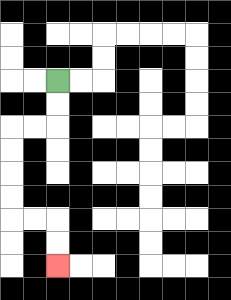{'start': '[2, 3]', 'end': '[2, 11]', 'path_directions': 'D,D,L,L,D,D,D,D,R,R,D,D', 'path_coordinates': '[[2, 3], [2, 4], [2, 5], [1, 5], [0, 5], [0, 6], [0, 7], [0, 8], [0, 9], [1, 9], [2, 9], [2, 10], [2, 11]]'}